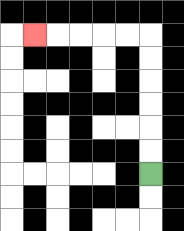{'start': '[6, 7]', 'end': '[1, 1]', 'path_directions': 'U,U,U,U,U,U,L,L,L,L,L', 'path_coordinates': '[[6, 7], [6, 6], [6, 5], [6, 4], [6, 3], [6, 2], [6, 1], [5, 1], [4, 1], [3, 1], [2, 1], [1, 1]]'}